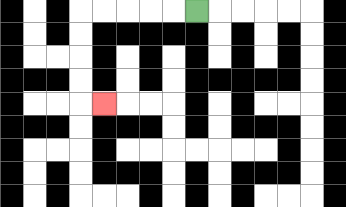{'start': '[8, 0]', 'end': '[4, 4]', 'path_directions': 'L,L,L,L,L,D,D,D,D,R', 'path_coordinates': '[[8, 0], [7, 0], [6, 0], [5, 0], [4, 0], [3, 0], [3, 1], [3, 2], [3, 3], [3, 4], [4, 4]]'}